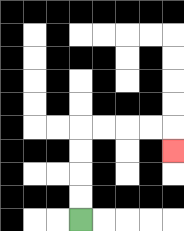{'start': '[3, 9]', 'end': '[7, 6]', 'path_directions': 'U,U,U,U,R,R,R,R,D', 'path_coordinates': '[[3, 9], [3, 8], [3, 7], [3, 6], [3, 5], [4, 5], [5, 5], [6, 5], [7, 5], [7, 6]]'}